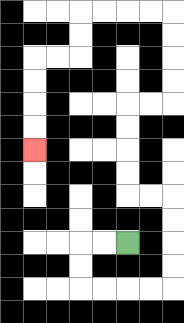{'start': '[5, 10]', 'end': '[1, 6]', 'path_directions': 'L,L,D,D,R,R,R,R,U,U,U,U,L,L,U,U,U,U,R,R,U,U,U,U,L,L,L,L,D,D,L,L,D,D,D,D', 'path_coordinates': '[[5, 10], [4, 10], [3, 10], [3, 11], [3, 12], [4, 12], [5, 12], [6, 12], [7, 12], [7, 11], [7, 10], [7, 9], [7, 8], [6, 8], [5, 8], [5, 7], [5, 6], [5, 5], [5, 4], [6, 4], [7, 4], [7, 3], [7, 2], [7, 1], [7, 0], [6, 0], [5, 0], [4, 0], [3, 0], [3, 1], [3, 2], [2, 2], [1, 2], [1, 3], [1, 4], [1, 5], [1, 6]]'}